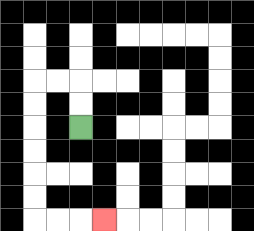{'start': '[3, 5]', 'end': '[4, 9]', 'path_directions': 'U,U,L,L,D,D,D,D,D,D,R,R,R', 'path_coordinates': '[[3, 5], [3, 4], [3, 3], [2, 3], [1, 3], [1, 4], [1, 5], [1, 6], [1, 7], [1, 8], [1, 9], [2, 9], [3, 9], [4, 9]]'}